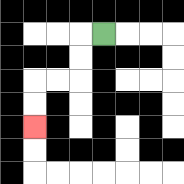{'start': '[4, 1]', 'end': '[1, 5]', 'path_directions': 'L,D,D,L,L,D,D', 'path_coordinates': '[[4, 1], [3, 1], [3, 2], [3, 3], [2, 3], [1, 3], [1, 4], [1, 5]]'}